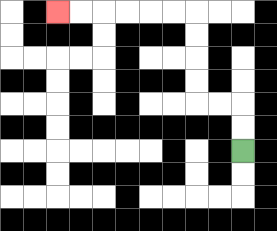{'start': '[10, 6]', 'end': '[2, 0]', 'path_directions': 'U,U,L,L,U,U,U,U,L,L,L,L,L,L', 'path_coordinates': '[[10, 6], [10, 5], [10, 4], [9, 4], [8, 4], [8, 3], [8, 2], [8, 1], [8, 0], [7, 0], [6, 0], [5, 0], [4, 0], [3, 0], [2, 0]]'}